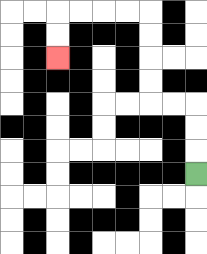{'start': '[8, 7]', 'end': '[2, 2]', 'path_directions': 'U,U,U,L,L,U,U,U,U,L,L,L,L,D,D', 'path_coordinates': '[[8, 7], [8, 6], [8, 5], [8, 4], [7, 4], [6, 4], [6, 3], [6, 2], [6, 1], [6, 0], [5, 0], [4, 0], [3, 0], [2, 0], [2, 1], [2, 2]]'}